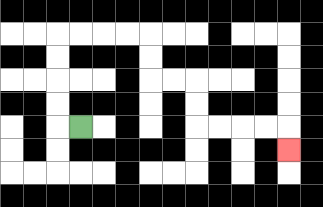{'start': '[3, 5]', 'end': '[12, 6]', 'path_directions': 'L,U,U,U,U,R,R,R,R,D,D,R,R,D,D,R,R,R,R,D', 'path_coordinates': '[[3, 5], [2, 5], [2, 4], [2, 3], [2, 2], [2, 1], [3, 1], [4, 1], [5, 1], [6, 1], [6, 2], [6, 3], [7, 3], [8, 3], [8, 4], [8, 5], [9, 5], [10, 5], [11, 5], [12, 5], [12, 6]]'}